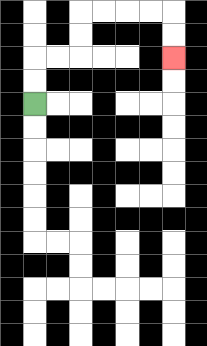{'start': '[1, 4]', 'end': '[7, 2]', 'path_directions': 'U,U,R,R,U,U,R,R,R,R,D,D', 'path_coordinates': '[[1, 4], [1, 3], [1, 2], [2, 2], [3, 2], [3, 1], [3, 0], [4, 0], [5, 0], [6, 0], [7, 0], [7, 1], [7, 2]]'}